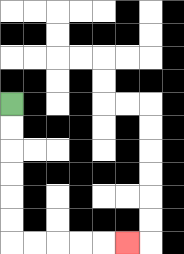{'start': '[0, 4]', 'end': '[5, 10]', 'path_directions': 'D,D,D,D,D,D,R,R,R,R,R', 'path_coordinates': '[[0, 4], [0, 5], [0, 6], [0, 7], [0, 8], [0, 9], [0, 10], [1, 10], [2, 10], [3, 10], [4, 10], [5, 10]]'}